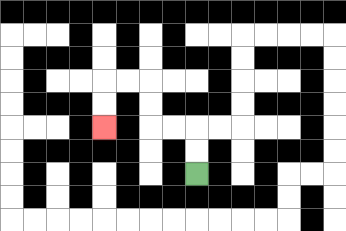{'start': '[8, 7]', 'end': '[4, 5]', 'path_directions': 'U,U,L,L,U,U,L,L,D,D', 'path_coordinates': '[[8, 7], [8, 6], [8, 5], [7, 5], [6, 5], [6, 4], [6, 3], [5, 3], [4, 3], [4, 4], [4, 5]]'}